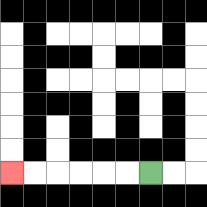{'start': '[6, 7]', 'end': '[0, 7]', 'path_directions': 'L,L,L,L,L,L', 'path_coordinates': '[[6, 7], [5, 7], [4, 7], [3, 7], [2, 7], [1, 7], [0, 7]]'}